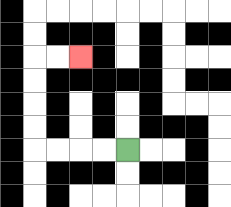{'start': '[5, 6]', 'end': '[3, 2]', 'path_directions': 'L,L,L,L,U,U,U,U,R,R', 'path_coordinates': '[[5, 6], [4, 6], [3, 6], [2, 6], [1, 6], [1, 5], [1, 4], [1, 3], [1, 2], [2, 2], [3, 2]]'}